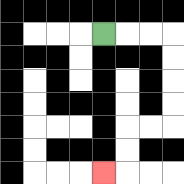{'start': '[4, 1]', 'end': '[4, 7]', 'path_directions': 'R,R,R,D,D,D,D,L,L,D,D,L', 'path_coordinates': '[[4, 1], [5, 1], [6, 1], [7, 1], [7, 2], [7, 3], [7, 4], [7, 5], [6, 5], [5, 5], [5, 6], [5, 7], [4, 7]]'}